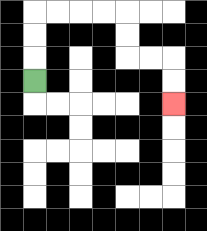{'start': '[1, 3]', 'end': '[7, 4]', 'path_directions': 'U,U,U,R,R,R,R,D,D,R,R,D,D', 'path_coordinates': '[[1, 3], [1, 2], [1, 1], [1, 0], [2, 0], [3, 0], [4, 0], [5, 0], [5, 1], [5, 2], [6, 2], [7, 2], [7, 3], [7, 4]]'}